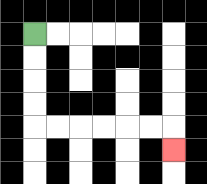{'start': '[1, 1]', 'end': '[7, 6]', 'path_directions': 'D,D,D,D,R,R,R,R,R,R,D', 'path_coordinates': '[[1, 1], [1, 2], [1, 3], [1, 4], [1, 5], [2, 5], [3, 5], [4, 5], [5, 5], [6, 5], [7, 5], [7, 6]]'}